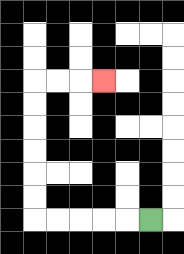{'start': '[6, 9]', 'end': '[4, 3]', 'path_directions': 'L,L,L,L,L,U,U,U,U,U,U,R,R,R', 'path_coordinates': '[[6, 9], [5, 9], [4, 9], [3, 9], [2, 9], [1, 9], [1, 8], [1, 7], [1, 6], [1, 5], [1, 4], [1, 3], [2, 3], [3, 3], [4, 3]]'}